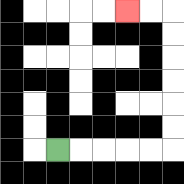{'start': '[2, 6]', 'end': '[5, 0]', 'path_directions': 'R,R,R,R,R,U,U,U,U,U,U,L,L', 'path_coordinates': '[[2, 6], [3, 6], [4, 6], [5, 6], [6, 6], [7, 6], [7, 5], [7, 4], [7, 3], [7, 2], [7, 1], [7, 0], [6, 0], [5, 0]]'}